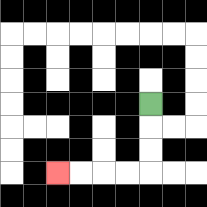{'start': '[6, 4]', 'end': '[2, 7]', 'path_directions': 'D,D,D,L,L,L,L', 'path_coordinates': '[[6, 4], [6, 5], [6, 6], [6, 7], [5, 7], [4, 7], [3, 7], [2, 7]]'}